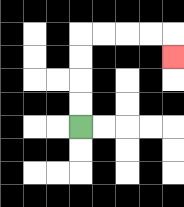{'start': '[3, 5]', 'end': '[7, 2]', 'path_directions': 'U,U,U,U,R,R,R,R,D', 'path_coordinates': '[[3, 5], [3, 4], [3, 3], [3, 2], [3, 1], [4, 1], [5, 1], [6, 1], [7, 1], [7, 2]]'}